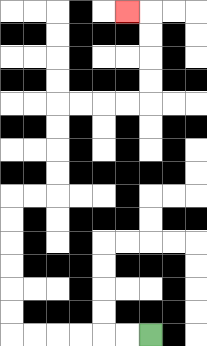{'start': '[6, 14]', 'end': '[5, 0]', 'path_directions': 'L,L,L,L,L,L,U,U,U,U,U,U,R,R,U,U,U,U,R,R,R,R,U,U,U,U,L', 'path_coordinates': '[[6, 14], [5, 14], [4, 14], [3, 14], [2, 14], [1, 14], [0, 14], [0, 13], [0, 12], [0, 11], [0, 10], [0, 9], [0, 8], [1, 8], [2, 8], [2, 7], [2, 6], [2, 5], [2, 4], [3, 4], [4, 4], [5, 4], [6, 4], [6, 3], [6, 2], [6, 1], [6, 0], [5, 0]]'}